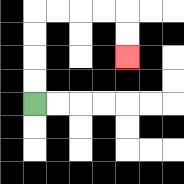{'start': '[1, 4]', 'end': '[5, 2]', 'path_directions': 'U,U,U,U,R,R,R,R,D,D', 'path_coordinates': '[[1, 4], [1, 3], [1, 2], [1, 1], [1, 0], [2, 0], [3, 0], [4, 0], [5, 0], [5, 1], [5, 2]]'}